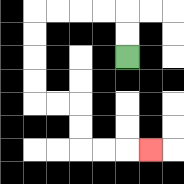{'start': '[5, 2]', 'end': '[6, 6]', 'path_directions': 'U,U,L,L,L,L,D,D,D,D,R,R,D,D,R,R,R', 'path_coordinates': '[[5, 2], [5, 1], [5, 0], [4, 0], [3, 0], [2, 0], [1, 0], [1, 1], [1, 2], [1, 3], [1, 4], [2, 4], [3, 4], [3, 5], [3, 6], [4, 6], [5, 6], [6, 6]]'}